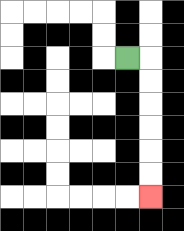{'start': '[5, 2]', 'end': '[6, 8]', 'path_directions': 'R,D,D,D,D,D,D', 'path_coordinates': '[[5, 2], [6, 2], [6, 3], [6, 4], [6, 5], [6, 6], [6, 7], [6, 8]]'}